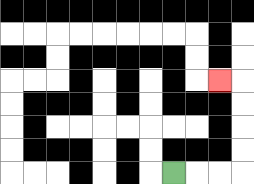{'start': '[7, 7]', 'end': '[9, 3]', 'path_directions': 'R,R,R,U,U,U,U,L', 'path_coordinates': '[[7, 7], [8, 7], [9, 7], [10, 7], [10, 6], [10, 5], [10, 4], [10, 3], [9, 3]]'}